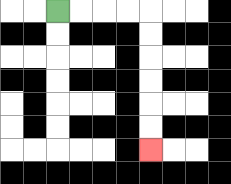{'start': '[2, 0]', 'end': '[6, 6]', 'path_directions': 'R,R,R,R,D,D,D,D,D,D', 'path_coordinates': '[[2, 0], [3, 0], [4, 0], [5, 0], [6, 0], [6, 1], [6, 2], [6, 3], [6, 4], [6, 5], [6, 6]]'}